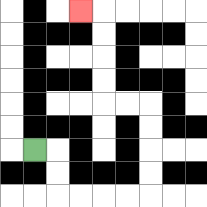{'start': '[1, 6]', 'end': '[3, 0]', 'path_directions': 'R,D,D,R,R,R,R,U,U,U,U,L,L,U,U,U,U,L', 'path_coordinates': '[[1, 6], [2, 6], [2, 7], [2, 8], [3, 8], [4, 8], [5, 8], [6, 8], [6, 7], [6, 6], [6, 5], [6, 4], [5, 4], [4, 4], [4, 3], [4, 2], [4, 1], [4, 0], [3, 0]]'}